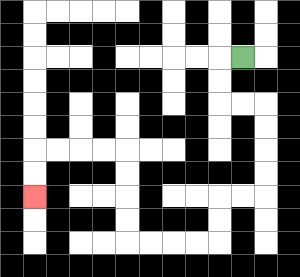{'start': '[10, 2]', 'end': '[1, 8]', 'path_directions': 'L,D,D,R,R,D,D,D,D,L,L,D,D,L,L,L,L,U,U,U,U,L,L,L,L,D,D', 'path_coordinates': '[[10, 2], [9, 2], [9, 3], [9, 4], [10, 4], [11, 4], [11, 5], [11, 6], [11, 7], [11, 8], [10, 8], [9, 8], [9, 9], [9, 10], [8, 10], [7, 10], [6, 10], [5, 10], [5, 9], [5, 8], [5, 7], [5, 6], [4, 6], [3, 6], [2, 6], [1, 6], [1, 7], [1, 8]]'}